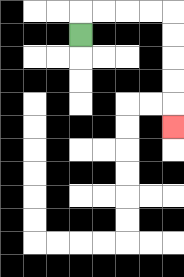{'start': '[3, 1]', 'end': '[7, 5]', 'path_directions': 'U,R,R,R,R,D,D,D,D,D', 'path_coordinates': '[[3, 1], [3, 0], [4, 0], [5, 0], [6, 0], [7, 0], [7, 1], [7, 2], [7, 3], [7, 4], [7, 5]]'}